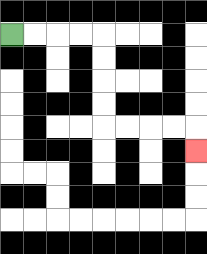{'start': '[0, 1]', 'end': '[8, 6]', 'path_directions': 'R,R,R,R,D,D,D,D,R,R,R,R,D', 'path_coordinates': '[[0, 1], [1, 1], [2, 1], [3, 1], [4, 1], [4, 2], [4, 3], [4, 4], [4, 5], [5, 5], [6, 5], [7, 5], [8, 5], [8, 6]]'}